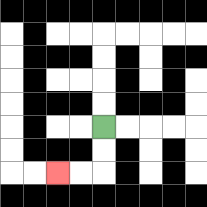{'start': '[4, 5]', 'end': '[2, 7]', 'path_directions': 'D,D,L,L', 'path_coordinates': '[[4, 5], [4, 6], [4, 7], [3, 7], [2, 7]]'}